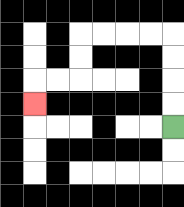{'start': '[7, 5]', 'end': '[1, 4]', 'path_directions': 'U,U,U,U,L,L,L,L,D,D,L,L,D', 'path_coordinates': '[[7, 5], [7, 4], [7, 3], [7, 2], [7, 1], [6, 1], [5, 1], [4, 1], [3, 1], [3, 2], [3, 3], [2, 3], [1, 3], [1, 4]]'}